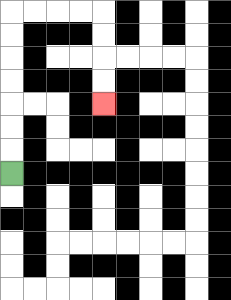{'start': '[0, 7]', 'end': '[4, 4]', 'path_directions': 'U,U,U,U,U,U,U,R,R,R,R,D,D,D,D', 'path_coordinates': '[[0, 7], [0, 6], [0, 5], [0, 4], [0, 3], [0, 2], [0, 1], [0, 0], [1, 0], [2, 0], [3, 0], [4, 0], [4, 1], [4, 2], [4, 3], [4, 4]]'}